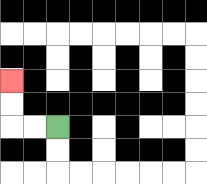{'start': '[2, 5]', 'end': '[0, 3]', 'path_directions': 'L,L,U,U', 'path_coordinates': '[[2, 5], [1, 5], [0, 5], [0, 4], [0, 3]]'}